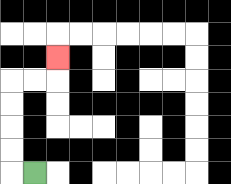{'start': '[1, 7]', 'end': '[2, 2]', 'path_directions': 'L,U,U,U,U,R,R,U', 'path_coordinates': '[[1, 7], [0, 7], [0, 6], [0, 5], [0, 4], [0, 3], [1, 3], [2, 3], [2, 2]]'}